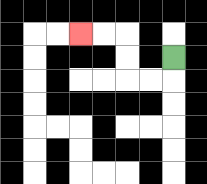{'start': '[7, 2]', 'end': '[3, 1]', 'path_directions': 'D,L,L,U,U,L,L', 'path_coordinates': '[[7, 2], [7, 3], [6, 3], [5, 3], [5, 2], [5, 1], [4, 1], [3, 1]]'}